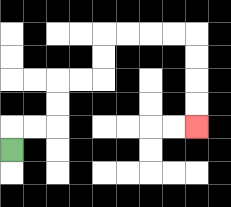{'start': '[0, 6]', 'end': '[8, 5]', 'path_directions': 'U,R,R,U,U,R,R,U,U,R,R,R,R,D,D,D,D', 'path_coordinates': '[[0, 6], [0, 5], [1, 5], [2, 5], [2, 4], [2, 3], [3, 3], [4, 3], [4, 2], [4, 1], [5, 1], [6, 1], [7, 1], [8, 1], [8, 2], [8, 3], [8, 4], [8, 5]]'}